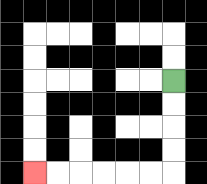{'start': '[7, 3]', 'end': '[1, 7]', 'path_directions': 'D,D,D,D,L,L,L,L,L,L', 'path_coordinates': '[[7, 3], [7, 4], [7, 5], [7, 6], [7, 7], [6, 7], [5, 7], [4, 7], [3, 7], [2, 7], [1, 7]]'}